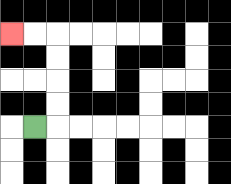{'start': '[1, 5]', 'end': '[0, 1]', 'path_directions': 'R,U,U,U,U,L,L', 'path_coordinates': '[[1, 5], [2, 5], [2, 4], [2, 3], [2, 2], [2, 1], [1, 1], [0, 1]]'}